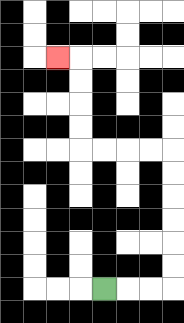{'start': '[4, 12]', 'end': '[2, 2]', 'path_directions': 'R,R,R,U,U,U,U,U,U,L,L,L,L,U,U,U,U,L', 'path_coordinates': '[[4, 12], [5, 12], [6, 12], [7, 12], [7, 11], [7, 10], [7, 9], [7, 8], [7, 7], [7, 6], [6, 6], [5, 6], [4, 6], [3, 6], [3, 5], [3, 4], [3, 3], [3, 2], [2, 2]]'}